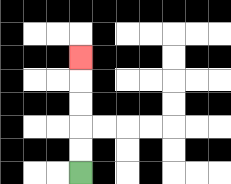{'start': '[3, 7]', 'end': '[3, 2]', 'path_directions': 'U,U,U,U,U', 'path_coordinates': '[[3, 7], [3, 6], [3, 5], [3, 4], [3, 3], [3, 2]]'}